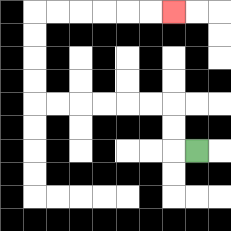{'start': '[8, 6]', 'end': '[7, 0]', 'path_directions': 'L,U,U,L,L,L,L,L,L,U,U,U,U,R,R,R,R,R,R', 'path_coordinates': '[[8, 6], [7, 6], [7, 5], [7, 4], [6, 4], [5, 4], [4, 4], [3, 4], [2, 4], [1, 4], [1, 3], [1, 2], [1, 1], [1, 0], [2, 0], [3, 0], [4, 0], [5, 0], [6, 0], [7, 0]]'}